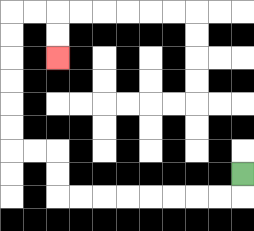{'start': '[10, 7]', 'end': '[2, 2]', 'path_directions': 'D,L,L,L,L,L,L,L,L,U,U,L,L,U,U,U,U,U,U,R,R,D,D', 'path_coordinates': '[[10, 7], [10, 8], [9, 8], [8, 8], [7, 8], [6, 8], [5, 8], [4, 8], [3, 8], [2, 8], [2, 7], [2, 6], [1, 6], [0, 6], [0, 5], [0, 4], [0, 3], [0, 2], [0, 1], [0, 0], [1, 0], [2, 0], [2, 1], [2, 2]]'}